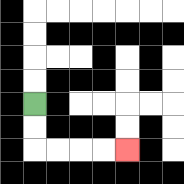{'start': '[1, 4]', 'end': '[5, 6]', 'path_directions': 'D,D,R,R,R,R', 'path_coordinates': '[[1, 4], [1, 5], [1, 6], [2, 6], [3, 6], [4, 6], [5, 6]]'}